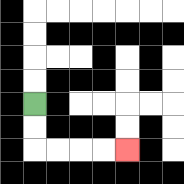{'start': '[1, 4]', 'end': '[5, 6]', 'path_directions': 'D,D,R,R,R,R', 'path_coordinates': '[[1, 4], [1, 5], [1, 6], [2, 6], [3, 6], [4, 6], [5, 6]]'}